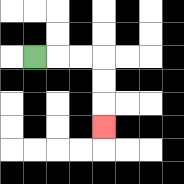{'start': '[1, 2]', 'end': '[4, 5]', 'path_directions': 'R,R,R,D,D,D', 'path_coordinates': '[[1, 2], [2, 2], [3, 2], [4, 2], [4, 3], [4, 4], [4, 5]]'}